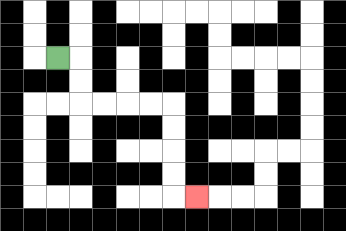{'start': '[2, 2]', 'end': '[8, 8]', 'path_directions': 'R,D,D,R,R,R,R,D,D,D,D,R', 'path_coordinates': '[[2, 2], [3, 2], [3, 3], [3, 4], [4, 4], [5, 4], [6, 4], [7, 4], [7, 5], [7, 6], [7, 7], [7, 8], [8, 8]]'}